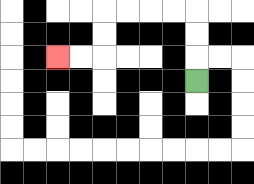{'start': '[8, 3]', 'end': '[2, 2]', 'path_directions': 'U,U,U,L,L,L,L,D,D,L,L', 'path_coordinates': '[[8, 3], [8, 2], [8, 1], [8, 0], [7, 0], [6, 0], [5, 0], [4, 0], [4, 1], [4, 2], [3, 2], [2, 2]]'}